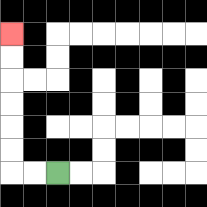{'start': '[2, 7]', 'end': '[0, 1]', 'path_directions': 'L,L,U,U,U,U,U,U', 'path_coordinates': '[[2, 7], [1, 7], [0, 7], [0, 6], [0, 5], [0, 4], [0, 3], [0, 2], [0, 1]]'}